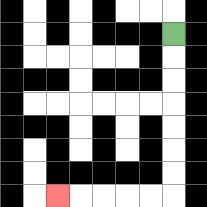{'start': '[7, 1]', 'end': '[2, 8]', 'path_directions': 'D,D,D,D,D,D,D,L,L,L,L,L', 'path_coordinates': '[[7, 1], [7, 2], [7, 3], [7, 4], [7, 5], [7, 6], [7, 7], [7, 8], [6, 8], [5, 8], [4, 8], [3, 8], [2, 8]]'}